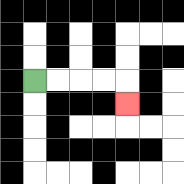{'start': '[1, 3]', 'end': '[5, 4]', 'path_directions': 'R,R,R,R,D', 'path_coordinates': '[[1, 3], [2, 3], [3, 3], [4, 3], [5, 3], [5, 4]]'}